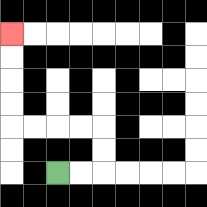{'start': '[2, 7]', 'end': '[0, 1]', 'path_directions': 'R,R,U,U,L,L,L,L,U,U,U,U', 'path_coordinates': '[[2, 7], [3, 7], [4, 7], [4, 6], [4, 5], [3, 5], [2, 5], [1, 5], [0, 5], [0, 4], [0, 3], [0, 2], [0, 1]]'}